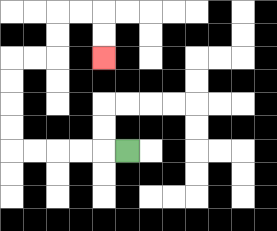{'start': '[5, 6]', 'end': '[4, 2]', 'path_directions': 'L,L,L,L,L,U,U,U,U,R,R,U,U,R,R,D,D', 'path_coordinates': '[[5, 6], [4, 6], [3, 6], [2, 6], [1, 6], [0, 6], [0, 5], [0, 4], [0, 3], [0, 2], [1, 2], [2, 2], [2, 1], [2, 0], [3, 0], [4, 0], [4, 1], [4, 2]]'}